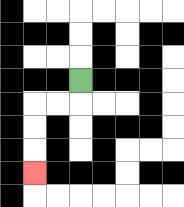{'start': '[3, 3]', 'end': '[1, 7]', 'path_directions': 'D,L,L,D,D,D', 'path_coordinates': '[[3, 3], [3, 4], [2, 4], [1, 4], [1, 5], [1, 6], [1, 7]]'}